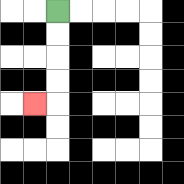{'start': '[2, 0]', 'end': '[1, 4]', 'path_directions': 'D,D,D,D,L', 'path_coordinates': '[[2, 0], [2, 1], [2, 2], [2, 3], [2, 4], [1, 4]]'}